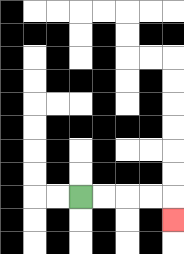{'start': '[3, 8]', 'end': '[7, 9]', 'path_directions': 'R,R,R,R,D', 'path_coordinates': '[[3, 8], [4, 8], [5, 8], [6, 8], [7, 8], [7, 9]]'}